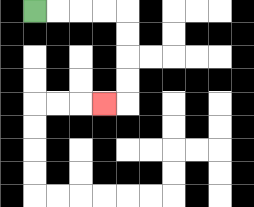{'start': '[1, 0]', 'end': '[4, 4]', 'path_directions': 'R,R,R,R,D,D,D,D,L', 'path_coordinates': '[[1, 0], [2, 0], [3, 0], [4, 0], [5, 0], [5, 1], [5, 2], [5, 3], [5, 4], [4, 4]]'}